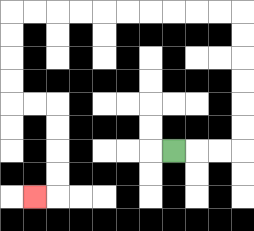{'start': '[7, 6]', 'end': '[1, 8]', 'path_directions': 'R,R,R,U,U,U,U,U,U,L,L,L,L,L,L,L,L,L,L,D,D,D,D,R,R,D,D,D,D,L', 'path_coordinates': '[[7, 6], [8, 6], [9, 6], [10, 6], [10, 5], [10, 4], [10, 3], [10, 2], [10, 1], [10, 0], [9, 0], [8, 0], [7, 0], [6, 0], [5, 0], [4, 0], [3, 0], [2, 0], [1, 0], [0, 0], [0, 1], [0, 2], [0, 3], [0, 4], [1, 4], [2, 4], [2, 5], [2, 6], [2, 7], [2, 8], [1, 8]]'}